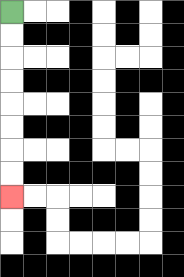{'start': '[0, 0]', 'end': '[0, 8]', 'path_directions': 'D,D,D,D,D,D,D,D', 'path_coordinates': '[[0, 0], [0, 1], [0, 2], [0, 3], [0, 4], [0, 5], [0, 6], [0, 7], [0, 8]]'}